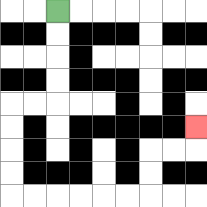{'start': '[2, 0]', 'end': '[8, 5]', 'path_directions': 'D,D,D,D,L,L,D,D,D,D,R,R,R,R,R,R,U,U,R,R,U', 'path_coordinates': '[[2, 0], [2, 1], [2, 2], [2, 3], [2, 4], [1, 4], [0, 4], [0, 5], [0, 6], [0, 7], [0, 8], [1, 8], [2, 8], [3, 8], [4, 8], [5, 8], [6, 8], [6, 7], [6, 6], [7, 6], [8, 6], [8, 5]]'}